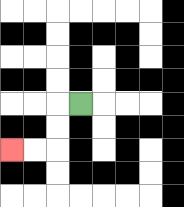{'start': '[3, 4]', 'end': '[0, 6]', 'path_directions': 'L,D,D,L,L', 'path_coordinates': '[[3, 4], [2, 4], [2, 5], [2, 6], [1, 6], [0, 6]]'}